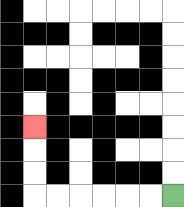{'start': '[7, 8]', 'end': '[1, 5]', 'path_directions': 'L,L,L,L,L,L,U,U,U', 'path_coordinates': '[[7, 8], [6, 8], [5, 8], [4, 8], [3, 8], [2, 8], [1, 8], [1, 7], [1, 6], [1, 5]]'}